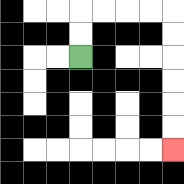{'start': '[3, 2]', 'end': '[7, 6]', 'path_directions': 'U,U,R,R,R,R,D,D,D,D,D,D', 'path_coordinates': '[[3, 2], [3, 1], [3, 0], [4, 0], [5, 0], [6, 0], [7, 0], [7, 1], [7, 2], [7, 3], [7, 4], [7, 5], [7, 6]]'}